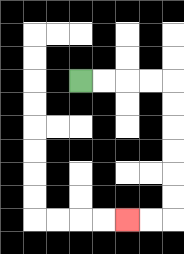{'start': '[3, 3]', 'end': '[5, 9]', 'path_directions': 'R,R,R,R,D,D,D,D,D,D,L,L', 'path_coordinates': '[[3, 3], [4, 3], [5, 3], [6, 3], [7, 3], [7, 4], [7, 5], [7, 6], [7, 7], [7, 8], [7, 9], [6, 9], [5, 9]]'}